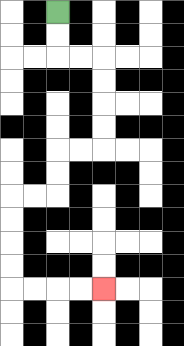{'start': '[2, 0]', 'end': '[4, 12]', 'path_directions': 'D,D,R,R,D,D,D,D,L,L,D,D,L,L,D,D,D,D,R,R,R,R', 'path_coordinates': '[[2, 0], [2, 1], [2, 2], [3, 2], [4, 2], [4, 3], [4, 4], [4, 5], [4, 6], [3, 6], [2, 6], [2, 7], [2, 8], [1, 8], [0, 8], [0, 9], [0, 10], [0, 11], [0, 12], [1, 12], [2, 12], [3, 12], [4, 12]]'}